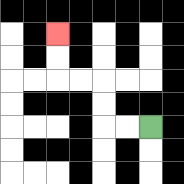{'start': '[6, 5]', 'end': '[2, 1]', 'path_directions': 'L,L,U,U,L,L,U,U', 'path_coordinates': '[[6, 5], [5, 5], [4, 5], [4, 4], [4, 3], [3, 3], [2, 3], [2, 2], [2, 1]]'}